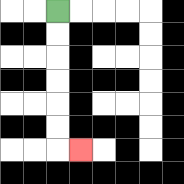{'start': '[2, 0]', 'end': '[3, 6]', 'path_directions': 'D,D,D,D,D,D,R', 'path_coordinates': '[[2, 0], [2, 1], [2, 2], [2, 3], [2, 4], [2, 5], [2, 6], [3, 6]]'}